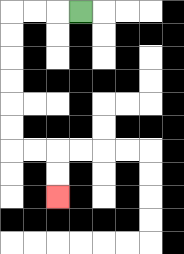{'start': '[3, 0]', 'end': '[2, 8]', 'path_directions': 'L,L,L,D,D,D,D,D,D,R,R,D,D', 'path_coordinates': '[[3, 0], [2, 0], [1, 0], [0, 0], [0, 1], [0, 2], [0, 3], [0, 4], [0, 5], [0, 6], [1, 6], [2, 6], [2, 7], [2, 8]]'}